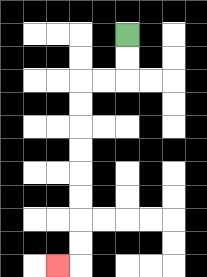{'start': '[5, 1]', 'end': '[2, 11]', 'path_directions': 'D,D,L,L,D,D,D,D,D,D,D,D,L', 'path_coordinates': '[[5, 1], [5, 2], [5, 3], [4, 3], [3, 3], [3, 4], [3, 5], [3, 6], [3, 7], [3, 8], [3, 9], [3, 10], [3, 11], [2, 11]]'}